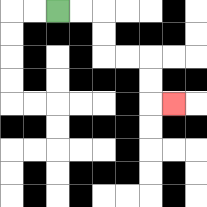{'start': '[2, 0]', 'end': '[7, 4]', 'path_directions': 'R,R,D,D,R,R,D,D,R', 'path_coordinates': '[[2, 0], [3, 0], [4, 0], [4, 1], [4, 2], [5, 2], [6, 2], [6, 3], [6, 4], [7, 4]]'}